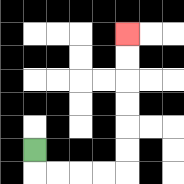{'start': '[1, 6]', 'end': '[5, 1]', 'path_directions': 'D,R,R,R,R,U,U,U,U,U,U', 'path_coordinates': '[[1, 6], [1, 7], [2, 7], [3, 7], [4, 7], [5, 7], [5, 6], [5, 5], [5, 4], [5, 3], [5, 2], [5, 1]]'}